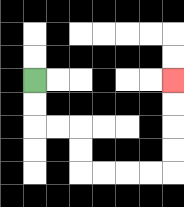{'start': '[1, 3]', 'end': '[7, 3]', 'path_directions': 'D,D,R,R,D,D,R,R,R,R,U,U,U,U', 'path_coordinates': '[[1, 3], [1, 4], [1, 5], [2, 5], [3, 5], [3, 6], [3, 7], [4, 7], [5, 7], [6, 7], [7, 7], [7, 6], [7, 5], [7, 4], [7, 3]]'}